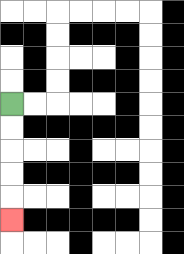{'start': '[0, 4]', 'end': '[0, 9]', 'path_directions': 'D,D,D,D,D', 'path_coordinates': '[[0, 4], [0, 5], [0, 6], [0, 7], [0, 8], [0, 9]]'}